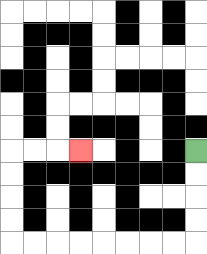{'start': '[8, 6]', 'end': '[3, 6]', 'path_directions': 'D,D,D,D,L,L,L,L,L,L,L,L,U,U,U,U,R,R,R', 'path_coordinates': '[[8, 6], [8, 7], [8, 8], [8, 9], [8, 10], [7, 10], [6, 10], [5, 10], [4, 10], [3, 10], [2, 10], [1, 10], [0, 10], [0, 9], [0, 8], [0, 7], [0, 6], [1, 6], [2, 6], [3, 6]]'}